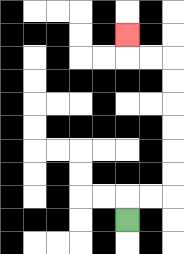{'start': '[5, 9]', 'end': '[5, 1]', 'path_directions': 'U,R,R,U,U,U,U,U,U,L,L,U', 'path_coordinates': '[[5, 9], [5, 8], [6, 8], [7, 8], [7, 7], [7, 6], [7, 5], [7, 4], [7, 3], [7, 2], [6, 2], [5, 2], [5, 1]]'}